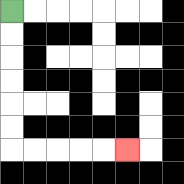{'start': '[0, 0]', 'end': '[5, 6]', 'path_directions': 'D,D,D,D,D,D,R,R,R,R,R', 'path_coordinates': '[[0, 0], [0, 1], [0, 2], [0, 3], [0, 4], [0, 5], [0, 6], [1, 6], [2, 6], [3, 6], [4, 6], [5, 6]]'}